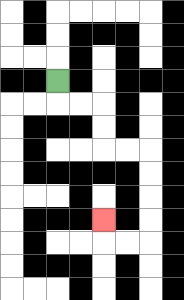{'start': '[2, 3]', 'end': '[4, 9]', 'path_directions': 'D,R,R,D,D,R,R,D,D,D,D,L,L,U', 'path_coordinates': '[[2, 3], [2, 4], [3, 4], [4, 4], [4, 5], [4, 6], [5, 6], [6, 6], [6, 7], [6, 8], [6, 9], [6, 10], [5, 10], [4, 10], [4, 9]]'}